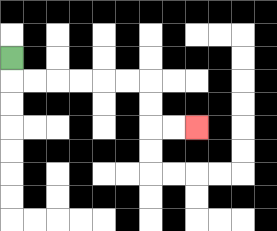{'start': '[0, 2]', 'end': '[8, 5]', 'path_directions': 'D,R,R,R,R,R,R,D,D,R,R', 'path_coordinates': '[[0, 2], [0, 3], [1, 3], [2, 3], [3, 3], [4, 3], [5, 3], [6, 3], [6, 4], [6, 5], [7, 5], [8, 5]]'}